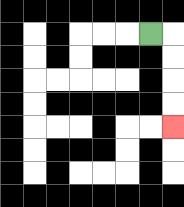{'start': '[6, 1]', 'end': '[7, 5]', 'path_directions': 'R,D,D,D,D', 'path_coordinates': '[[6, 1], [7, 1], [7, 2], [7, 3], [7, 4], [7, 5]]'}